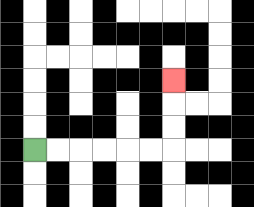{'start': '[1, 6]', 'end': '[7, 3]', 'path_directions': 'R,R,R,R,R,R,U,U,U', 'path_coordinates': '[[1, 6], [2, 6], [3, 6], [4, 6], [5, 6], [6, 6], [7, 6], [7, 5], [7, 4], [7, 3]]'}